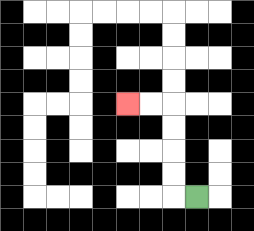{'start': '[8, 8]', 'end': '[5, 4]', 'path_directions': 'L,U,U,U,U,L,L', 'path_coordinates': '[[8, 8], [7, 8], [7, 7], [7, 6], [7, 5], [7, 4], [6, 4], [5, 4]]'}